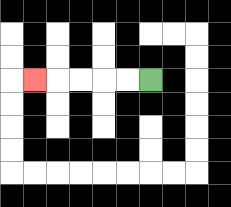{'start': '[6, 3]', 'end': '[1, 3]', 'path_directions': 'L,L,L,L,L', 'path_coordinates': '[[6, 3], [5, 3], [4, 3], [3, 3], [2, 3], [1, 3]]'}